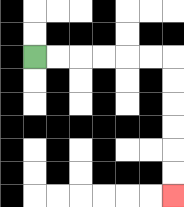{'start': '[1, 2]', 'end': '[7, 8]', 'path_directions': 'R,R,R,R,R,R,D,D,D,D,D,D', 'path_coordinates': '[[1, 2], [2, 2], [3, 2], [4, 2], [5, 2], [6, 2], [7, 2], [7, 3], [7, 4], [7, 5], [7, 6], [7, 7], [7, 8]]'}